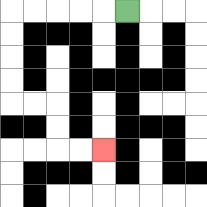{'start': '[5, 0]', 'end': '[4, 6]', 'path_directions': 'L,L,L,L,L,D,D,D,D,R,R,D,D,R,R', 'path_coordinates': '[[5, 0], [4, 0], [3, 0], [2, 0], [1, 0], [0, 0], [0, 1], [0, 2], [0, 3], [0, 4], [1, 4], [2, 4], [2, 5], [2, 6], [3, 6], [4, 6]]'}